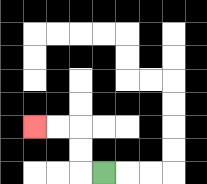{'start': '[4, 7]', 'end': '[1, 5]', 'path_directions': 'L,U,U,L,L', 'path_coordinates': '[[4, 7], [3, 7], [3, 6], [3, 5], [2, 5], [1, 5]]'}